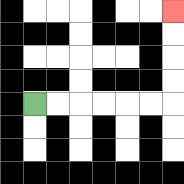{'start': '[1, 4]', 'end': '[7, 0]', 'path_directions': 'R,R,R,R,R,R,U,U,U,U', 'path_coordinates': '[[1, 4], [2, 4], [3, 4], [4, 4], [5, 4], [6, 4], [7, 4], [7, 3], [7, 2], [7, 1], [7, 0]]'}